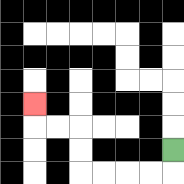{'start': '[7, 6]', 'end': '[1, 4]', 'path_directions': 'D,L,L,L,L,U,U,L,L,U', 'path_coordinates': '[[7, 6], [7, 7], [6, 7], [5, 7], [4, 7], [3, 7], [3, 6], [3, 5], [2, 5], [1, 5], [1, 4]]'}